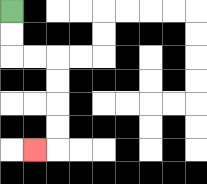{'start': '[0, 0]', 'end': '[1, 6]', 'path_directions': 'D,D,R,R,D,D,D,D,L', 'path_coordinates': '[[0, 0], [0, 1], [0, 2], [1, 2], [2, 2], [2, 3], [2, 4], [2, 5], [2, 6], [1, 6]]'}